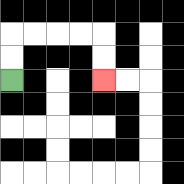{'start': '[0, 3]', 'end': '[4, 3]', 'path_directions': 'U,U,R,R,R,R,D,D', 'path_coordinates': '[[0, 3], [0, 2], [0, 1], [1, 1], [2, 1], [3, 1], [4, 1], [4, 2], [4, 3]]'}